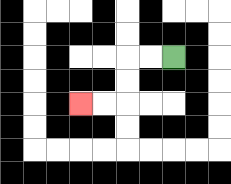{'start': '[7, 2]', 'end': '[3, 4]', 'path_directions': 'L,L,D,D,L,L', 'path_coordinates': '[[7, 2], [6, 2], [5, 2], [5, 3], [5, 4], [4, 4], [3, 4]]'}